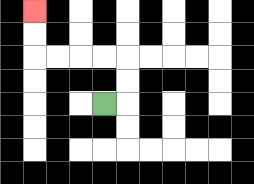{'start': '[4, 4]', 'end': '[1, 0]', 'path_directions': 'R,U,U,L,L,L,L,U,U', 'path_coordinates': '[[4, 4], [5, 4], [5, 3], [5, 2], [4, 2], [3, 2], [2, 2], [1, 2], [1, 1], [1, 0]]'}